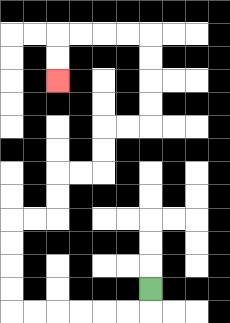{'start': '[6, 12]', 'end': '[2, 3]', 'path_directions': 'D,L,L,L,L,L,L,U,U,U,U,R,R,U,U,R,R,U,U,R,R,U,U,U,U,L,L,L,L,D,D', 'path_coordinates': '[[6, 12], [6, 13], [5, 13], [4, 13], [3, 13], [2, 13], [1, 13], [0, 13], [0, 12], [0, 11], [0, 10], [0, 9], [1, 9], [2, 9], [2, 8], [2, 7], [3, 7], [4, 7], [4, 6], [4, 5], [5, 5], [6, 5], [6, 4], [6, 3], [6, 2], [6, 1], [5, 1], [4, 1], [3, 1], [2, 1], [2, 2], [2, 3]]'}